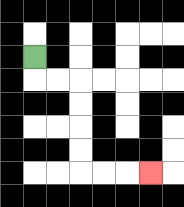{'start': '[1, 2]', 'end': '[6, 7]', 'path_directions': 'D,R,R,D,D,D,D,R,R,R', 'path_coordinates': '[[1, 2], [1, 3], [2, 3], [3, 3], [3, 4], [3, 5], [3, 6], [3, 7], [4, 7], [5, 7], [6, 7]]'}